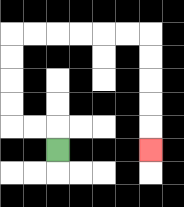{'start': '[2, 6]', 'end': '[6, 6]', 'path_directions': 'U,L,L,U,U,U,U,R,R,R,R,R,R,D,D,D,D,D', 'path_coordinates': '[[2, 6], [2, 5], [1, 5], [0, 5], [0, 4], [0, 3], [0, 2], [0, 1], [1, 1], [2, 1], [3, 1], [4, 1], [5, 1], [6, 1], [6, 2], [6, 3], [6, 4], [6, 5], [6, 6]]'}